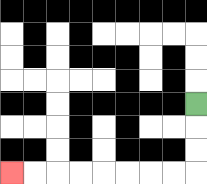{'start': '[8, 4]', 'end': '[0, 7]', 'path_directions': 'D,D,D,L,L,L,L,L,L,L,L', 'path_coordinates': '[[8, 4], [8, 5], [8, 6], [8, 7], [7, 7], [6, 7], [5, 7], [4, 7], [3, 7], [2, 7], [1, 7], [0, 7]]'}